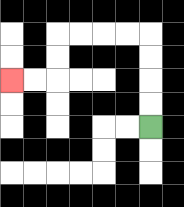{'start': '[6, 5]', 'end': '[0, 3]', 'path_directions': 'U,U,U,U,L,L,L,L,D,D,L,L', 'path_coordinates': '[[6, 5], [6, 4], [6, 3], [6, 2], [6, 1], [5, 1], [4, 1], [3, 1], [2, 1], [2, 2], [2, 3], [1, 3], [0, 3]]'}